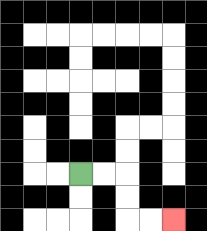{'start': '[3, 7]', 'end': '[7, 9]', 'path_directions': 'R,R,D,D,R,R', 'path_coordinates': '[[3, 7], [4, 7], [5, 7], [5, 8], [5, 9], [6, 9], [7, 9]]'}